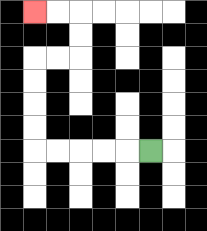{'start': '[6, 6]', 'end': '[1, 0]', 'path_directions': 'L,L,L,L,L,U,U,U,U,R,R,U,U,L,L', 'path_coordinates': '[[6, 6], [5, 6], [4, 6], [3, 6], [2, 6], [1, 6], [1, 5], [1, 4], [1, 3], [1, 2], [2, 2], [3, 2], [3, 1], [3, 0], [2, 0], [1, 0]]'}